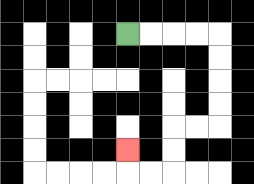{'start': '[5, 1]', 'end': '[5, 6]', 'path_directions': 'R,R,R,R,D,D,D,D,L,L,D,D,L,L,U', 'path_coordinates': '[[5, 1], [6, 1], [7, 1], [8, 1], [9, 1], [9, 2], [9, 3], [9, 4], [9, 5], [8, 5], [7, 5], [7, 6], [7, 7], [6, 7], [5, 7], [5, 6]]'}